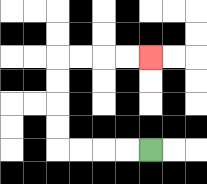{'start': '[6, 6]', 'end': '[6, 2]', 'path_directions': 'L,L,L,L,U,U,U,U,R,R,R,R', 'path_coordinates': '[[6, 6], [5, 6], [4, 6], [3, 6], [2, 6], [2, 5], [2, 4], [2, 3], [2, 2], [3, 2], [4, 2], [5, 2], [6, 2]]'}